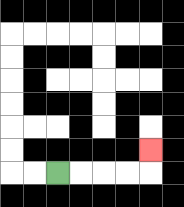{'start': '[2, 7]', 'end': '[6, 6]', 'path_directions': 'R,R,R,R,U', 'path_coordinates': '[[2, 7], [3, 7], [4, 7], [5, 7], [6, 7], [6, 6]]'}